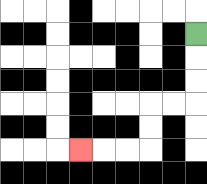{'start': '[8, 1]', 'end': '[3, 6]', 'path_directions': 'D,D,D,L,L,D,D,L,L,L', 'path_coordinates': '[[8, 1], [8, 2], [8, 3], [8, 4], [7, 4], [6, 4], [6, 5], [6, 6], [5, 6], [4, 6], [3, 6]]'}